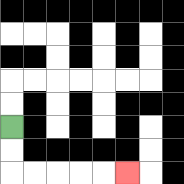{'start': '[0, 5]', 'end': '[5, 7]', 'path_directions': 'D,D,R,R,R,R,R', 'path_coordinates': '[[0, 5], [0, 6], [0, 7], [1, 7], [2, 7], [3, 7], [4, 7], [5, 7]]'}